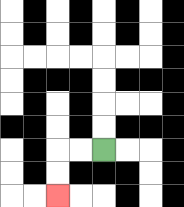{'start': '[4, 6]', 'end': '[2, 8]', 'path_directions': 'L,L,D,D', 'path_coordinates': '[[4, 6], [3, 6], [2, 6], [2, 7], [2, 8]]'}